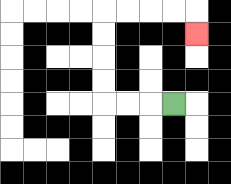{'start': '[7, 4]', 'end': '[8, 1]', 'path_directions': 'L,L,L,U,U,U,U,R,R,R,R,D', 'path_coordinates': '[[7, 4], [6, 4], [5, 4], [4, 4], [4, 3], [4, 2], [4, 1], [4, 0], [5, 0], [6, 0], [7, 0], [8, 0], [8, 1]]'}